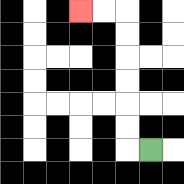{'start': '[6, 6]', 'end': '[3, 0]', 'path_directions': 'L,U,U,U,U,U,U,L,L', 'path_coordinates': '[[6, 6], [5, 6], [5, 5], [5, 4], [5, 3], [5, 2], [5, 1], [5, 0], [4, 0], [3, 0]]'}